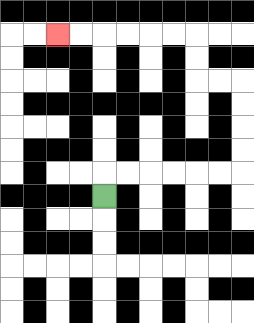{'start': '[4, 8]', 'end': '[2, 1]', 'path_directions': 'U,R,R,R,R,R,R,U,U,U,U,L,L,U,U,L,L,L,L,L,L', 'path_coordinates': '[[4, 8], [4, 7], [5, 7], [6, 7], [7, 7], [8, 7], [9, 7], [10, 7], [10, 6], [10, 5], [10, 4], [10, 3], [9, 3], [8, 3], [8, 2], [8, 1], [7, 1], [6, 1], [5, 1], [4, 1], [3, 1], [2, 1]]'}